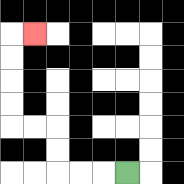{'start': '[5, 7]', 'end': '[1, 1]', 'path_directions': 'L,L,L,U,U,L,L,U,U,U,U,R', 'path_coordinates': '[[5, 7], [4, 7], [3, 7], [2, 7], [2, 6], [2, 5], [1, 5], [0, 5], [0, 4], [0, 3], [0, 2], [0, 1], [1, 1]]'}